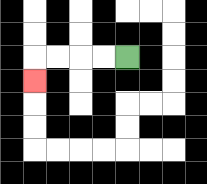{'start': '[5, 2]', 'end': '[1, 3]', 'path_directions': 'L,L,L,L,D', 'path_coordinates': '[[5, 2], [4, 2], [3, 2], [2, 2], [1, 2], [1, 3]]'}